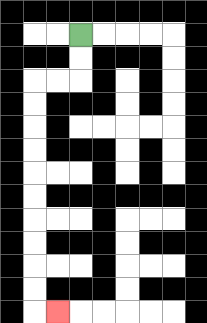{'start': '[3, 1]', 'end': '[2, 13]', 'path_directions': 'D,D,L,L,D,D,D,D,D,D,D,D,D,D,R', 'path_coordinates': '[[3, 1], [3, 2], [3, 3], [2, 3], [1, 3], [1, 4], [1, 5], [1, 6], [1, 7], [1, 8], [1, 9], [1, 10], [1, 11], [1, 12], [1, 13], [2, 13]]'}